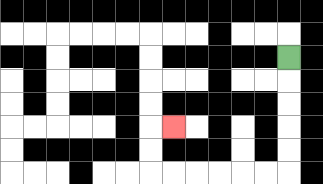{'start': '[12, 2]', 'end': '[7, 5]', 'path_directions': 'D,D,D,D,D,L,L,L,L,L,L,U,U,R', 'path_coordinates': '[[12, 2], [12, 3], [12, 4], [12, 5], [12, 6], [12, 7], [11, 7], [10, 7], [9, 7], [8, 7], [7, 7], [6, 7], [6, 6], [6, 5], [7, 5]]'}